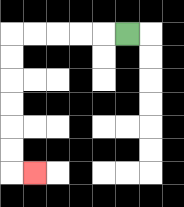{'start': '[5, 1]', 'end': '[1, 7]', 'path_directions': 'L,L,L,L,L,D,D,D,D,D,D,R', 'path_coordinates': '[[5, 1], [4, 1], [3, 1], [2, 1], [1, 1], [0, 1], [0, 2], [0, 3], [0, 4], [0, 5], [0, 6], [0, 7], [1, 7]]'}